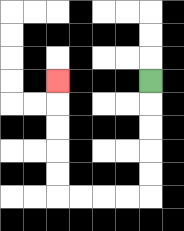{'start': '[6, 3]', 'end': '[2, 3]', 'path_directions': 'D,D,D,D,D,L,L,L,L,U,U,U,U,U', 'path_coordinates': '[[6, 3], [6, 4], [6, 5], [6, 6], [6, 7], [6, 8], [5, 8], [4, 8], [3, 8], [2, 8], [2, 7], [2, 6], [2, 5], [2, 4], [2, 3]]'}